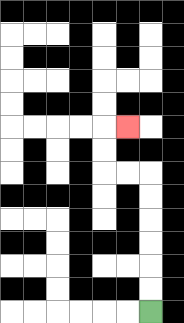{'start': '[6, 13]', 'end': '[5, 5]', 'path_directions': 'U,U,U,U,U,U,L,L,U,U,R', 'path_coordinates': '[[6, 13], [6, 12], [6, 11], [6, 10], [6, 9], [6, 8], [6, 7], [5, 7], [4, 7], [4, 6], [4, 5], [5, 5]]'}